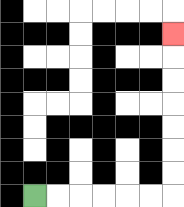{'start': '[1, 8]', 'end': '[7, 1]', 'path_directions': 'R,R,R,R,R,R,U,U,U,U,U,U,U', 'path_coordinates': '[[1, 8], [2, 8], [3, 8], [4, 8], [5, 8], [6, 8], [7, 8], [7, 7], [7, 6], [7, 5], [7, 4], [7, 3], [7, 2], [7, 1]]'}